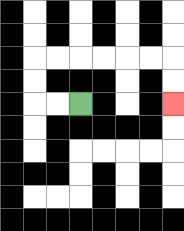{'start': '[3, 4]', 'end': '[7, 4]', 'path_directions': 'L,L,U,U,R,R,R,R,R,R,D,D', 'path_coordinates': '[[3, 4], [2, 4], [1, 4], [1, 3], [1, 2], [2, 2], [3, 2], [4, 2], [5, 2], [6, 2], [7, 2], [7, 3], [7, 4]]'}